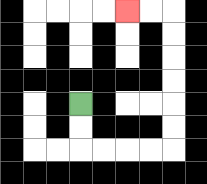{'start': '[3, 4]', 'end': '[5, 0]', 'path_directions': 'D,D,R,R,R,R,U,U,U,U,U,U,L,L', 'path_coordinates': '[[3, 4], [3, 5], [3, 6], [4, 6], [5, 6], [6, 6], [7, 6], [7, 5], [7, 4], [7, 3], [7, 2], [7, 1], [7, 0], [6, 0], [5, 0]]'}